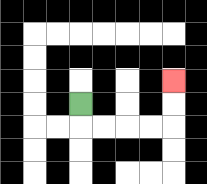{'start': '[3, 4]', 'end': '[7, 3]', 'path_directions': 'D,R,R,R,R,U,U', 'path_coordinates': '[[3, 4], [3, 5], [4, 5], [5, 5], [6, 5], [7, 5], [7, 4], [7, 3]]'}